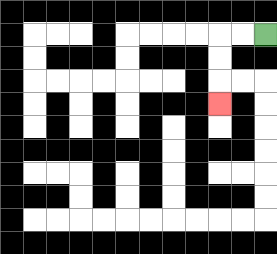{'start': '[11, 1]', 'end': '[9, 4]', 'path_directions': 'L,L,D,D,D', 'path_coordinates': '[[11, 1], [10, 1], [9, 1], [9, 2], [9, 3], [9, 4]]'}